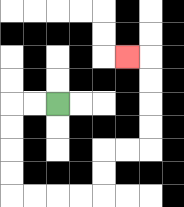{'start': '[2, 4]', 'end': '[5, 2]', 'path_directions': 'L,L,D,D,D,D,R,R,R,R,U,U,R,R,U,U,U,U,L', 'path_coordinates': '[[2, 4], [1, 4], [0, 4], [0, 5], [0, 6], [0, 7], [0, 8], [1, 8], [2, 8], [3, 8], [4, 8], [4, 7], [4, 6], [5, 6], [6, 6], [6, 5], [6, 4], [6, 3], [6, 2], [5, 2]]'}